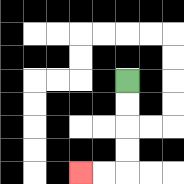{'start': '[5, 3]', 'end': '[3, 7]', 'path_directions': 'D,D,D,D,L,L', 'path_coordinates': '[[5, 3], [5, 4], [5, 5], [5, 6], [5, 7], [4, 7], [3, 7]]'}